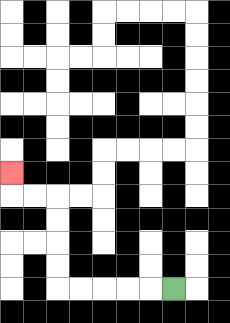{'start': '[7, 12]', 'end': '[0, 7]', 'path_directions': 'L,L,L,L,L,U,U,U,U,L,L,U', 'path_coordinates': '[[7, 12], [6, 12], [5, 12], [4, 12], [3, 12], [2, 12], [2, 11], [2, 10], [2, 9], [2, 8], [1, 8], [0, 8], [0, 7]]'}